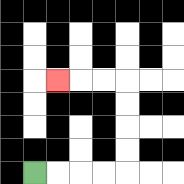{'start': '[1, 7]', 'end': '[2, 3]', 'path_directions': 'R,R,R,R,U,U,U,U,L,L,L', 'path_coordinates': '[[1, 7], [2, 7], [3, 7], [4, 7], [5, 7], [5, 6], [5, 5], [5, 4], [5, 3], [4, 3], [3, 3], [2, 3]]'}